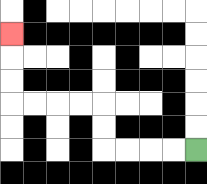{'start': '[8, 6]', 'end': '[0, 1]', 'path_directions': 'L,L,L,L,U,U,L,L,L,L,U,U,U', 'path_coordinates': '[[8, 6], [7, 6], [6, 6], [5, 6], [4, 6], [4, 5], [4, 4], [3, 4], [2, 4], [1, 4], [0, 4], [0, 3], [0, 2], [0, 1]]'}